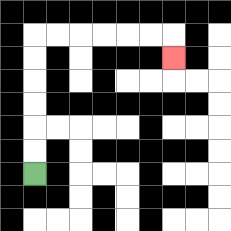{'start': '[1, 7]', 'end': '[7, 2]', 'path_directions': 'U,U,U,U,U,U,R,R,R,R,R,R,D', 'path_coordinates': '[[1, 7], [1, 6], [1, 5], [1, 4], [1, 3], [1, 2], [1, 1], [2, 1], [3, 1], [4, 1], [5, 1], [6, 1], [7, 1], [7, 2]]'}